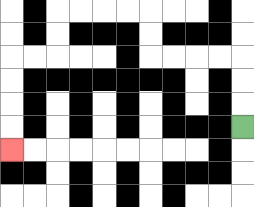{'start': '[10, 5]', 'end': '[0, 6]', 'path_directions': 'U,U,U,L,L,L,L,U,U,L,L,L,L,D,D,L,L,D,D,D,D', 'path_coordinates': '[[10, 5], [10, 4], [10, 3], [10, 2], [9, 2], [8, 2], [7, 2], [6, 2], [6, 1], [6, 0], [5, 0], [4, 0], [3, 0], [2, 0], [2, 1], [2, 2], [1, 2], [0, 2], [0, 3], [0, 4], [0, 5], [0, 6]]'}